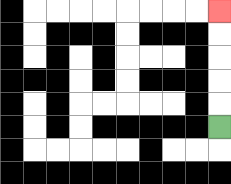{'start': '[9, 5]', 'end': '[9, 0]', 'path_directions': 'U,U,U,U,U', 'path_coordinates': '[[9, 5], [9, 4], [9, 3], [9, 2], [9, 1], [9, 0]]'}